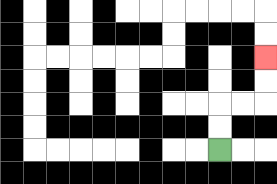{'start': '[9, 6]', 'end': '[11, 2]', 'path_directions': 'U,U,R,R,U,U', 'path_coordinates': '[[9, 6], [9, 5], [9, 4], [10, 4], [11, 4], [11, 3], [11, 2]]'}